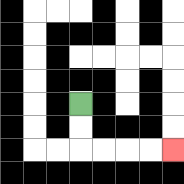{'start': '[3, 4]', 'end': '[7, 6]', 'path_directions': 'D,D,R,R,R,R', 'path_coordinates': '[[3, 4], [3, 5], [3, 6], [4, 6], [5, 6], [6, 6], [7, 6]]'}